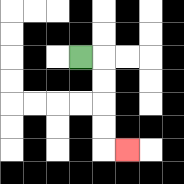{'start': '[3, 2]', 'end': '[5, 6]', 'path_directions': 'R,D,D,D,D,R', 'path_coordinates': '[[3, 2], [4, 2], [4, 3], [4, 4], [4, 5], [4, 6], [5, 6]]'}